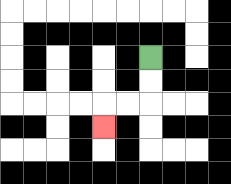{'start': '[6, 2]', 'end': '[4, 5]', 'path_directions': 'D,D,L,L,D', 'path_coordinates': '[[6, 2], [6, 3], [6, 4], [5, 4], [4, 4], [4, 5]]'}